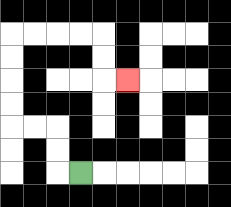{'start': '[3, 7]', 'end': '[5, 3]', 'path_directions': 'L,U,U,L,L,U,U,U,U,R,R,R,R,D,D,R', 'path_coordinates': '[[3, 7], [2, 7], [2, 6], [2, 5], [1, 5], [0, 5], [0, 4], [0, 3], [0, 2], [0, 1], [1, 1], [2, 1], [3, 1], [4, 1], [4, 2], [4, 3], [5, 3]]'}